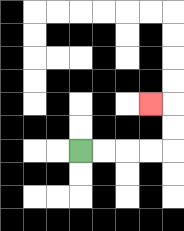{'start': '[3, 6]', 'end': '[6, 4]', 'path_directions': 'R,R,R,R,U,U,L', 'path_coordinates': '[[3, 6], [4, 6], [5, 6], [6, 6], [7, 6], [7, 5], [7, 4], [6, 4]]'}